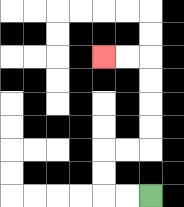{'start': '[6, 8]', 'end': '[4, 2]', 'path_directions': 'L,L,U,U,R,R,U,U,U,U,L,L', 'path_coordinates': '[[6, 8], [5, 8], [4, 8], [4, 7], [4, 6], [5, 6], [6, 6], [6, 5], [6, 4], [6, 3], [6, 2], [5, 2], [4, 2]]'}